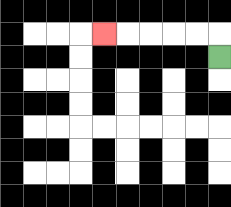{'start': '[9, 2]', 'end': '[4, 1]', 'path_directions': 'U,L,L,L,L,L', 'path_coordinates': '[[9, 2], [9, 1], [8, 1], [7, 1], [6, 1], [5, 1], [4, 1]]'}